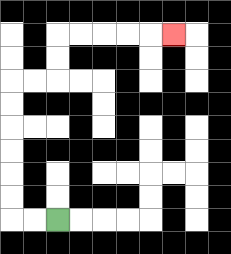{'start': '[2, 9]', 'end': '[7, 1]', 'path_directions': 'L,L,U,U,U,U,U,U,R,R,U,U,R,R,R,R,R', 'path_coordinates': '[[2, 9], [1, 9], [0, 9], [0, 8], [0, 7], [0, 6], [0, 5], [0, 4], [0, 3], [1, 3], [2, 3], [2, 2], [2, 1], [3, 1], [4, 1], [5, 1], [6, 1], [7, 1]]'}